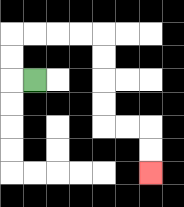{'start': '[1, 3]', 'end': '[6, 7]', 'path_directions': 'L,U,U,R,R,R,R,D,D,D,D,R,R,D,D', 'path_coordinates': '[[1, 3], [0, 3], [0, 2], [0, 1], [1, 1], [2, 1], [3, 1], [4, 1], [4, 2], [4, 3], [4, 4], [4, 5], [5, 5], [6, 5], [6, 6], [6, 7]]'}